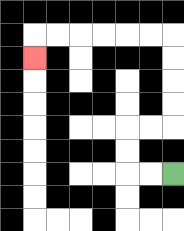{'start': '[7, 7]', 'end': '[1, 2]', 'path_directions': 'L,L,U,U,R,R,U,U,U,U,L,L,L,L,L,L,D', 'path_coordinates': '[[7, 7], [6, 7], [5, 7], [5, 6], [5, 5], [6, 5], [7, 5], [7, 4], [7, 3], [7, 2], [7, 1], [6, 1], [5, 1], [4, 1], [3, 1], [2, 1], [1, 1], [1, 2]]'}